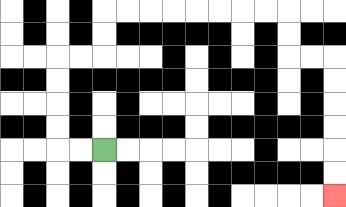{'start': '[4, 6]', 'end': '[14, 8]', 'path_directions': 'L,L,U,U,U,U,R,R,U,U,R,R,R,R,R,R,R,R,D,D,R,R,D,D,D,D,D,D', 'path_coordinates': '[[4, 6], [3, 6], [2, 6], [2, 5], [2, 4], [2, 3], [2, 2], [3, 2], [4, 2], [4, 1], [4, 0], [5, 0], [6, 0], [7, 0], [8, 0], [9, 0], [10, 0], [11, 0], [12, 0], [12, 1], [12, 2], [13, 2], [14, 2], [14, 3], [14, 4], [14, 5], [14, 6], [14, 7], [14, 8]]'}